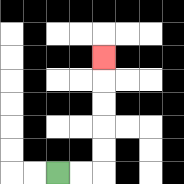{'start': '[2, 7]', 'end': '[4, 2]', 'path_directions': 'R,R,U,U,U,U,U', 'path_coordinates': '[[2, 7], [3, 7], [4, 7], [4, 6], [4, 5], [4, 4], [4, 3], [4, 2]]'}